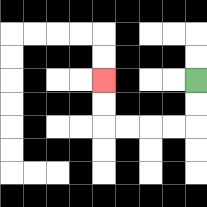{'start': '[8, 3]', 'end': '[4, 3]', 'path_directions': 'D,D,L,L,L,L,U,U', 'path_coordinates': '[[8, 3], [8, 4], [8, 5], [7, 5], [6, 5], [5, 5], [4, 5], [4, 4], [4, 3]]'}